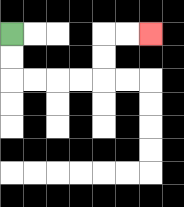{'start': '[0, 1]', 'end': '[6, 1]', 'path_directions': 'D,D,R,R,R,R,U,U,R,R', 'path_coordinates': '[[0, 1], [0, 2], [0, 3], [1, 3], [2, 3], [3, 3], [4, 3], [4, 2], [4, 1], [5, 1], [6, 1]]'}